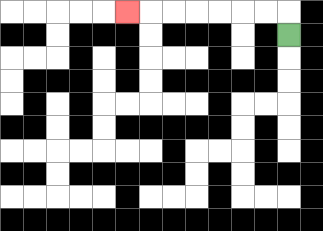{'start': '[12, 1]', 'end': '[5, 0]', 'path_directions': 'U,L,L,L,L,L,L,L', 'path_coordinates': '[[12, 1], [12, 0], [11, 0], [10, 0], [9, 0], [8, 0], [7, 0], [6, 0], [5, 0]]'}